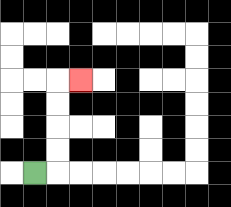{'start': '[1, 7]', 'end': '[3, 3]', 'path_directions': 'R,U,U,U,U,R', 'path_coordinates': '[[1, 7], [2, 7], [2, 6], [2, 5], [2, 4], [2, 3], [3, 3]]'}